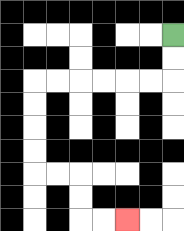{'start': '[7, 1]', 'end': '[5, 9]', 'path_directions': 'D,D,L,L,L,L,L,L,D,D,D,D,R,R,D,D,R,R', 'path_coordinates': '[[7, 1], [7, 2], [7, 3], [6, 3], [5, 3], [4, 3], [3, 3], [2, 3], [1, 3], [1, 4], [1, 5], [1, 6], [1, 7], [2, 7], [3, 7], [3, 8], [3, 9], [4, 9], [5, 9]]'}